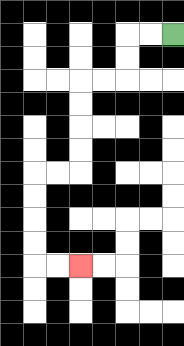{'start': '[7, 1]', 'end': '[3, 11]', 'path_directions': 'L,L,D,D,L,L,D,D,D,D,L,L,D,D,D,D,R,R', 'path_coordinates': '[[7, 1], [6, 1], [5, 1], [5, 2], [5, 3], [4, 3], [3, 3], [3, 4], [3, 5], [3, 6], [3, 7], [2, 7], [1, 7], [1, 8], [1, 9], [1, 10], [1, 11], [2, 11], [3, 11]]'}